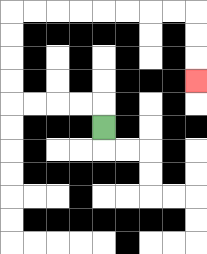{'start': '[4, 5]', 'end': '[8, 3]', 'path_directions': 'U,L,L,L,L,U,U,U,U,R,R,R,R,R,R,R,R,D,D,D', 'path_coordinates': '[[4, 5], [4, 4], [3, 4], [2, 4], [1, 4], [0, 4], [0, 3], [0, 2], [0, 1], [0, 0], [1, 0], [2, 0], [3, 0], [4, 0], [5, 0], [6, 0], [7, 0], [8, 0], [8, 1], [8, 2], [8, 3]]'}